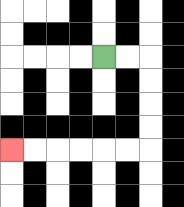{'start': '[4, 2]', 'end': '[0, 6]', 'path_directions': 'R,R,D,D,D,D,L,L,L,L,L,L', 'path_coordinates': '[[4, 2], [5, 2], [6, 2], [6, 3], [6, 4], [6, 5], [6, 6], [5, 6], [4, 6], [3, 6], [2, 6], [1, 6], [0, 6]]'}